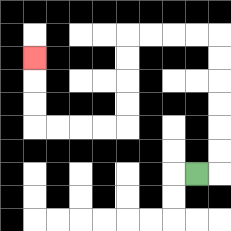{'start': '[8, 7]', 'end': '[1, 2]', 'path_directions': 'R,U,U,U,U,U,U,L,L,L,L,D,D,D,D,L,L,L,L,U,U,U', 'path_coordinates': '[[8, 7], [9, 7], [9, 6], [9, 5], [9, 4], [9, 3], [9, 2], [9, 1], [8, 1], [7, 1], [6, 1], [5, 1], [5, 2], [5, 3], [5, 4], [5, 5], [4, 5], [3, 5], [2, 5], [1, 5], [1, 4], [1, 3], [1, 2]]'}